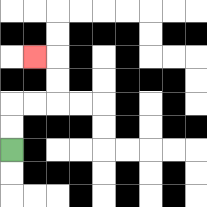{'start': '[0, 6]', 'end': '[1, 2]', 'path_directions': 'U,U,R,R,U,U,L', 'path_coordinates': '[[0, 6], [0, 5], [0, 4], [1, 4], [2, 4], [2, 3], [2, 2], [1, 2]]'}